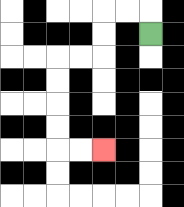{'start': '[6, 1]', 'end': '[4, 6]', 'path_directions': 'U,L,L,D,D,L,L,D,D,D,D,R,R', 'path_coordinates': '[[6, 1], [6, 0], [5, 0], [4, 0], [4, 1], [4, 2], [3, 2], [2, 2], [2, 3], [2, 4], [2, 5], [2, 6], [3, 6], [4, 6]]'}